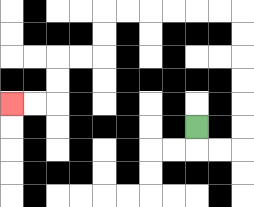{'start': '[8, 5]', 'end': '[0, 4]', 'path_directions': 'D,R,R,U,U,U,U,U,U,L,L,L,L,L,L,D,D,L,L,D,D,L,L', 'path_coordinates': '[[8, 5], [8, 6], [9, 6], [10, 6], [10, 5], [10, 4], [10, 3], [10, 2], [10, 1], [10, 0], [9, 0], [8, 0], [7, 0], [6, 0], [5, 0], [4, 0], [4, 1], [4, 2], [3, 2], [2, 2], [2, 3], [2, 4], [1, 4], [0, 4]]'}